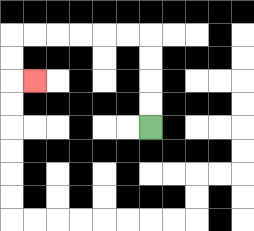{'start': '[6, 5]', 'end': '[1, 3]', 'path_directions': 'U,U,U,U,L,L,L,L,L,L,D,D,R', 'path_coordinates': '[[6, 5], [6, 4], [6, 3], [6, 2], [6, 1], [5, 1], [4, 1], [3, 1], [2, 1], [1, 1], [0, 1], [0, 2], [0, 3], [1, 3]]'}